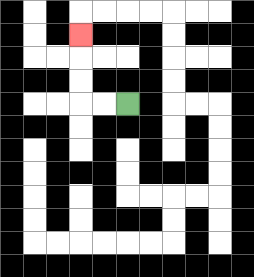{'start': '[5, 4]', 'end': '[3, 1]', 'path_directions': 'L,L,U,U,U', 'path_coordinates': '[[5, 4], [4, 4], [3, 4], [3, 3], [3, 2], [3, 1]]'}